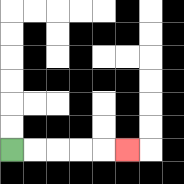{'start': '[0, 6]', 'end': '[5, 6]', 'path_directions': 'R,R,R,R,R', 'path_coordinates': '[[0, 6], [1, 6], [2, 6], [3, 6], [4, 6], [5, 6]]'}